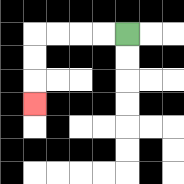{'start': '[5, 1]', 'end': '[1, 4]', 'path_directions': 'L,L,L,L,D,D,D', 'path_coordinates': '[[5, 1], [4, 1], [3, 1], [2, 1], [1, 1], [1, 2], [1, 3], [1, 4]]'}